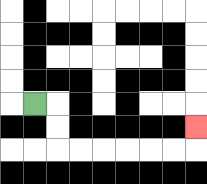{'start': '[1, 4]', 'end': '[8, 5]', 'path_directions': 'R,D,D,R,R,R,R,R,R,U', 'path_coordinates': '[[1, 4], [2, 4], [2, 5], [2, 6], [3, 6], [4, 6], [5, 6], [6, 6], [7, 6], [8, 6], [8, 5]]'}